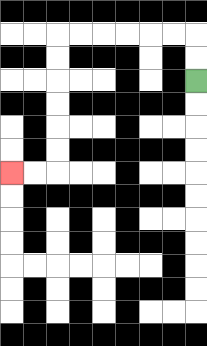{'start': '[8, 3]', 'end': '[0, 7]', 'path_directions': 'U,U,L,L,L,L,L,L,D,D,D,D,D,D,L,L', 'path_coordinates': '[[8, 3], [8, 2], [8, 1], [7, 1], [6, 1], [5, 1], [4, 1], [3, 1], [2, 1], [2, 2], [2, 3], [2, 4], [2, 5], [2, 6], [2, 7], [1, 7], [0, 7]]'}